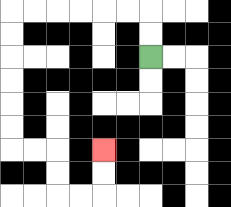{'start': '[6, 2]', 'end': '[4, 6]', 'path_directions': 'U,U,L,L,L,L,L,L,D,D,D,D,D,D,R,R,D,D,R,R,U,U', 'path_coordinates': '[[6, 2], [6, 1], [6, 0], [5, 0], [4, 0], [3, 0], [2, 0], [1, 0], [0, 0], [0, 1], [0, 2], [0, 3], [0, 4], [0, 5], [0, 6], [1, 6], [2, 6], [2, 7], [2, 8], [3, 8], [4, 8], [4, 7], [4, 6]]'}